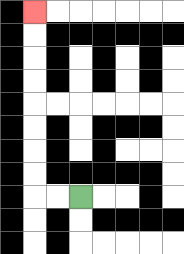{'start': '[3, 8]', 'end': '[1, 0]', 'path_directions': 'L,L,U,U,U,U,U,U,U,U', 'path_coordinates': '[[3, 8], [2, 8], [1, 8], [1, 7], [1, 6], [1, 5], [1, 4], [1, 3], [1, 2], [1, 1], [1, 0]]'}